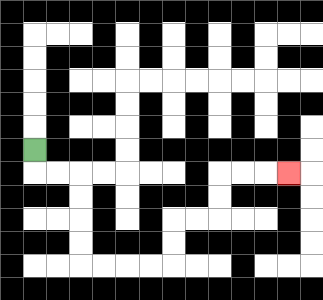{'start': '[1, 6]', 'end': '[12, 7]', 'path_directions': 'D,R,R,D,D,D,D,R,R,R,R,U,U,R,R,U,U,R,R,R', 'path_coordinates': '[[1, 6], [1, 7], [2, 7], [3, 7], [3, 8], [3, 9], [3, 10], [3, 11], [4, 11], [5, 11], [6, 11], [7, 11], [7, 10], [7, 9], [8, 9], [9, 9], [9, 8], [9, 7], [10, 7], [11, 7], [12, 7]]'}